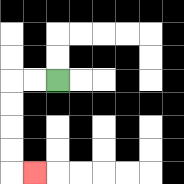{'start': '[2, 3]', 'end': '[1, 7]', 'path_directions': 'L,L,D,D,D,D,R', 'path_coordinates': '[[2, 3], [1, 3], [0, 3], [0, 4], [0, 5], [0, 6], [0, 7], [1, 7]]'}